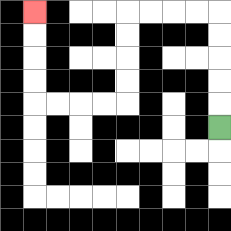{'start': '[9, 5]', 'end': '[1, 0]', 'path_directions': 'U,U,U,U,U,L,L,L,L,D,D,D,D,L,L,L,L,U,U,U,U', 'path_coordinates': '[[9, 5], [9, 4], [9, 3], [9, 2], [9, 1], [9, 0], [8, 0], [7, 0], [6, 0], [5, 0], [5, 1], [5, 2], [5, 3], [5, 4], [4, 4], [3, 4], [2, 4], [1, 4], [1, 3], [1, 2], [1, 1], [1, 0]]'}